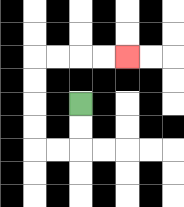{'start': '[3, 4]', 'end': '[5, 2]', 'path_directions': 'D,D,L,L,U,U,U,U,R,R,R,R', 'path_coordinates': '[[3, 4], [3, 5], [3, 6], [2, 6], [1, 6], [1, 5], [1, 4], [1, 3], [1, 2], [2, 2], [3, 2], [4, 2], [5, 2]]'}